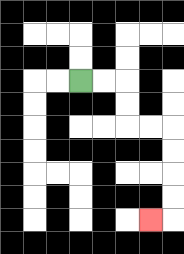{'start': '[3, 3]', 'end': '[6, 9]', 'path_directions': 'R,R,D,D,R,R,D,D,D,D,L', 'path_coordinates': '[[3, 3], [4, 3], [5, 3], [5, 4], [5, 5], [6, 5], [7, 5], [7, 6], [7, 7], [7, 8], [7, 9], [6, 9]]'}